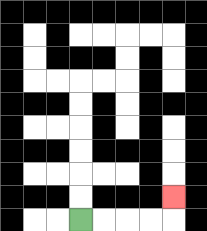{'start': '[3, 9]', 'end': '[7, 8]', 'path_directions': 'R,R,R,R,U', 'path_coordinates': '[[3, 9], [4, 9], [5, 9], [6, 9], [7, 9], [7, 8]]'}